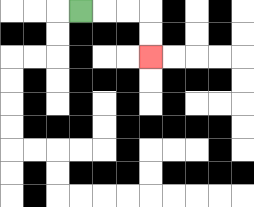{'start': '[3, 0]', 'end': '[6, 2]', 'path_directions': 'R,R,R,D,D', 'path_coordinates': '[[3, 0], [4, 0], [5, 0], [6, 0], [6, 1], [6, 2]]'}